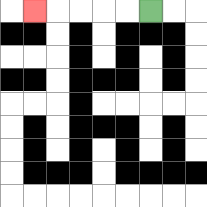{'start': '[6, 0]', 'end': '[1, 0]', 'path_directions': 'L,L,L,L,L', 'path_coordinates': '[[6, 0], [5, 0], [4, 0], [3, 0], [2, 0], [1, 0]]'}